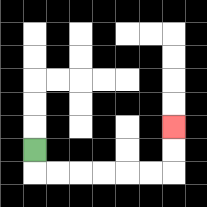{'start': '[1, 6]', 'end': '[7, 5]', 'path_directions': 'D,R,R,R,R,R,R,U,U', 'path_coordinates': '[[1, 6], [1, 7], [2, 7], [3, 7], [4, 7], [5, 7], [6, 7], [7, 7], [7, 6], [7, 5]]'}